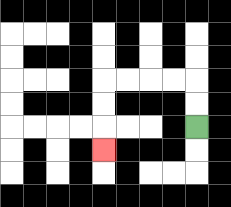{'start': '[8, 5]', 'end': '[4, 6]', 'path_directions': 'U,U,L,L,L,L,D,D,D', 'path_coordinates': '[[8, 5], [8, 4], [8, 3], [7, 3], [6, 3], [5, 3], [4, 3], [4, 4], [4, 5], [4, 6]]'}